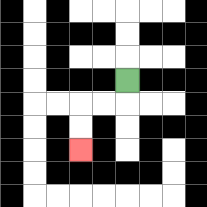{'start': '[5, 3]', 'end': '[3, 6]', 'path_directions': 'D,L,L,D,D', 'path_coordinates': '[[5, 3], [5, 4], [4, 4], [3, 4], [3, 5], [3, 6]]'}